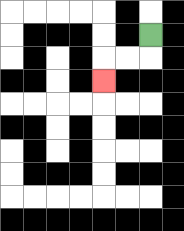{'start': '[6, 1]', 'end': '[4, 3]', 'path_directions': 'D,L,L,D', 'path_coordinates': '[[6, 1], [6, 2], [5, 2], [4, 2], [4, 3]]'}